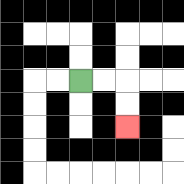{'start': '[3, 3]', 'end': '[5, 5]', 'path_directions': 'R,R,D,D', 'path_coordinates': '[[3, 3], [4, 3], [5, 3], [5, 4], [5, 5]]'}